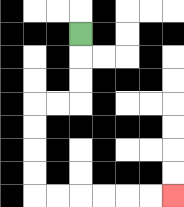{'start': '[3, 1]', 'end': '[7, 8]', 'path_directions': 'D,D,D,L,L,D,D,D,D,R,R,R,R,R,R', 'path_coordinates': '[[3, 1], [3, 2], [3, 3], [3, 4], [2, 4], [1, 4], [1, 5], [1, 6], [1, 7], [1, 8], [2, 8], [3, 8], [4, 8], [5, 8], [6, 8], [7, 8]]'}